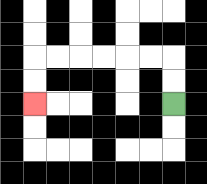{'start': '[7, 4]', 'end': '[1, 4]', 'path_directions': 'U,U,L,L,L,L,L,L,D,D', 'path_coordinates': '[[7, 4], [7, 3], [7, 2], [6, 2], [5, 2], [4, 2], [3, 2], [2, 2], [1, 2], [1, 3], [1, 4]]'}